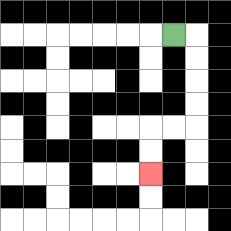{'start': '[7, 1]', 'end': '[6, 7]', 'path_directions': 'R,D,D,D,D,L,L,D,D', 'path_coordinates': '[[7, 1], [8, 1], [8, 2], [8, 3], [8, 4], [8, 5], [7, 5], [6, 5], [6, 6], [6, 7]]'}